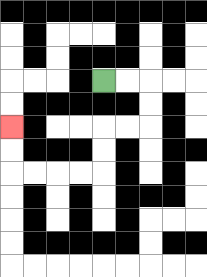{'start': '[4, 3]', 'end': '[0, 5]', 'path_directions': 'R,R,D,D,L,L,D,D,L,L,L,L,U,U', 'path_coordinates': '[[4, 3], [5, 3], [6, 3], [6, 4], [6, 5], [5, 5], [4, 5], [4, 6], [4, 7], [3, 7], [2, 7], [1, 7], [0, 7], [0, 6], [0, 5]]'}